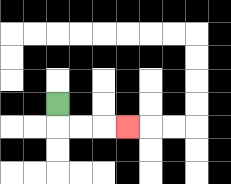{'start': '[2, 4]', 'end': '[5, 5]', 'path_directions': 'D,R,R,R', 'path_coordinates': '[[2, 4], [2, 5], [3, 5], [4, 5], [5, 5]]'}